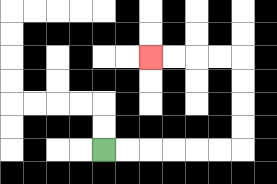{'start': '[4, 6]', 'end': '[6, 2]', 'path_directions': 'R,R,R,R,R,R,U,U,U,U,L,L,L,L', 'path_coordinates': '[[4, 6], [5, 6], [6, 6], [7, 6], [8, 6], [9, 6], [10, 6], [10, 5], [10, 4], [10, 3], [10, 2], [9, 2], [8, 2], [7, 2], [6, 2]]'}